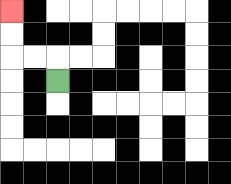{'start': '[2, 3]', 'end': '[0, 0]', 'path_directions': 'U,L,L,U,U', 'path_coordinates': '[[2, 3], [2, 2], [1, 2], [0, 2], [0, 1], [0, 0]]'}